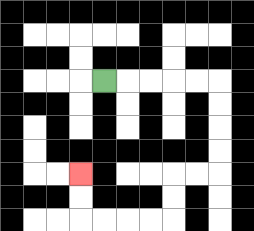{'start': '[4, 3]', 'end': '[3, 7]', 'path_directions': 'R,R,R,R,R,D,D,D,D,L,L,D,D,L,L,L,L,U,U', 'path_coordinates': '[[4, 3], [5, 3], [6, 3], [7, 3], [8, 3], [9, 3], [9, 4], [9, 5], [9, 6], [9, 7], [8, 7], [7, 7], [7, 8], [7, 9], [6, 9], [5, 9], [4, 9], [3, 9], [3, 8], [3, 7]]'}